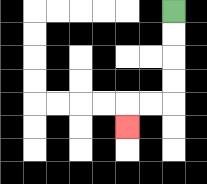{'start': '[7, 0]', 'end': '[5, 5]', 'path_directions': 'D,D,D,D,L,L,D', 'path_coordinates': '[[7, 0], [7, 1], [7, 2], [7, 3], [7, 4], [6, 4], [5, 4], [5, 5]]'}